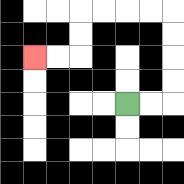{'start': '[5, 4]', 'end': '[1, 2]', 'path_directions': 'R,R,U,U,U,U,L,L,L,L,D,D,L,L', 'path_coordinates': '[[5, 4], [6, 4], [7, 4], [7, 3], [7, 2], [7, 1], [7, 0], [6, 0], [5, 0], [4, 0], [3, 0], [3, 1], [3, 2], [2, 2], [1, 2]]'}